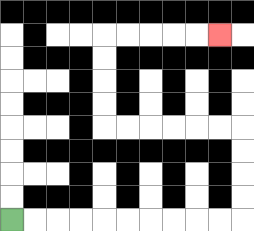{'start': '[0, 9]', 'end': '[9, 1]', 'path_directions': 'R,R,R,R,R,R,R,R,R,R,U,U,U,U,L,L,L,L,L,L,U,U,U,U,R,R,R,R,R', 'path_coordinates': '[[0, 9], [1, 9], [2, 9], [3, 9], [4, 9], [5, 9], [6, 9], [7, 9], [8, 9], [9, 9], [10, 9], [10, 8], [10, 7], [10, 6], [10, 5], [9, 5], [8, 5], [7, 5], [6, 5], [5, 5], [4, 5], [4, 4], [4, 3], [4, 2], [4, 1], [5, 1], [6, 1], [7, 1], [8, 1], [9, 1]]'}